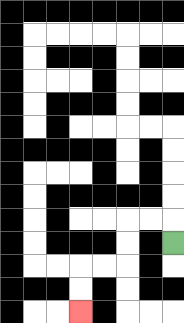{'start': '[7, 10]', 'end': '[3, 13]', 'path_directions': 'U,L,L,D,D,L,L,D,D', 'path_coordinates': '[[7, 10], [7, 9], [6, 9], [5, 9], [5, 10], [5, 11], [4, 11], [3, 11], [3, 12], [3, 13]]'}